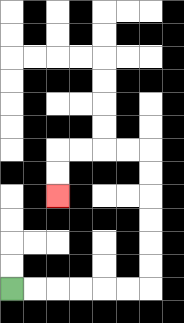{'start': '[0, 12]', 'end': '[2, 8]', 'path_directions': 'R,R,R,R,R,R,U,U,U,U,U,U,L,L,L,L,D,D', 'path_coordinates': '[[0, 12], [1, 12], [2, 12], [3, 12], [4, 12], [5, 12], [6, 12], [6, 11], [6, 10], [6, 9], [6, 8], [6, 7], [6, 6], [5, 6], [4, 6], [3, 6], [2, 6], [2, 7], [2, 8]]'}